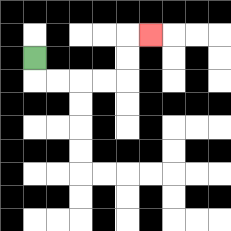{'start': '[1, 2]', 'end': '[6, 1]', 'path_directions': 'D,R,R,R,R,U,U,R', 'path_coordinates': '[[1, 2], [1, 3], [2, 3], [3, 3], [4, 3], [5, 3], [5, 2], [5, 1], [6, 1]]'}